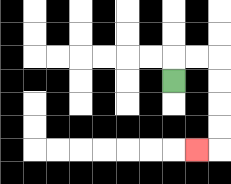{'start': '[7, 3]', 'end': '[8, 6]', 'path_directions': 'U,R,R,D,D,D,D,L', 'path_coordinates': '[[7, 3], [7, 2], [8, 2], [9, 2], [9, 3], [9, 4], [9, 5], [9, 6], [8, 6]]'}